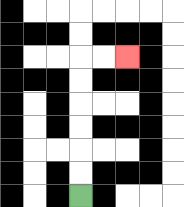{'start': '[3, 8]', 'end': '[5, 2]', 'path_directions': 'U,U,U,U,U,U,R,R', 'path_coordinates': '[[3, 8], [3, 7], [3, 6], [3, 5], [3, 4], [3, 3], [3, 2], [4, 2], [5, 2]]'}